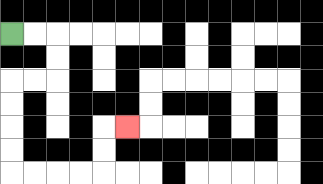{'start': '[0, 1]', 'end': '[5, 5]', 'path_directions': 'R,R,D,D,L,L,D,D,D,D,R,R,R,R,U,U,R', 'path_coordinates': '[[0, 1], [1, 1], [2, 1], [2, 2], [2, 3], [1, 3], [0, 3], [0, 4], [0, 5], [0, 6], [0, 7], [1, 7], [2, 7], [3, 7], [4, 7], [4, 6], [4, 5], [5, 5]]'}